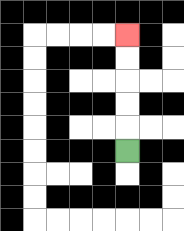{'start': '[5, 6]', 'end': '[5, 1]', 'path_directions': 'U,U,U,U,U', 'path_coordinates': '[[5, 6], [5, 5], [5, 4], [5, 3], [5, 2], [5, 1]]'}